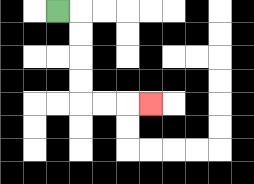{'start': '[2, 0]', 'end': '[6, 4]', 'path_directions': 'R,D,D,D,D,R,R,R', 'path_coordinates': '[[2, 0], [3, 0], [3, 1], [3, 2], [3, 3], [3, 4], [4, 4], [5, 4], [6, 4]]'}